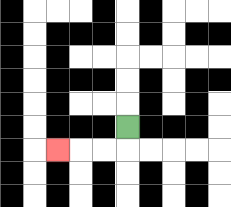{'start': '[5, 5]', 'end': '[2, 6]', 'path_directions': 'D,L,L,L', 'path_coordinates': '[[5, 5], [5, 6], [4, 6], [3, 6], [2, 6]]'}